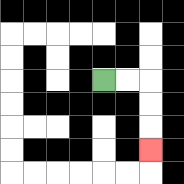{'start': '[4, 3]', 'end': '[6, 6]', 'path_directions': 'R,R,D,D,D', 'path_coordinates': '[[4, 3], [5, 3], [6, 3], [6, 4], [6, 5], [6, 6]]'}